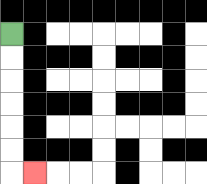{'start': '[0, 1]', 'end': '[1, 7]', 'path_directions': 'D,D,D,D,D,D,R', 'path_coordinates': '[[0, 1], [0, 2], [0, 3], [0, 4], [0, 5], [0, 6], [0, 7], [1, 7]]'}